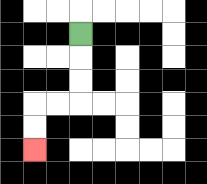{'start': '[3, 1]', 'end': '[1, 6]', 'path_directions': 'D,D,D,L,L,D,D', 'path_coordinates': '[[3, 1], [3, 2], [3, 3], [3, 4], [2, 4], [1, 4], [1, 5], [1, 6]]'}